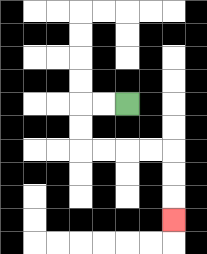{'start': '[5, 4]', 'end': '[7, 9]', 'path_directions': 'L,L,D,D,R,R,R,R,D,D,D', 'path_coordinates': '[[5, 4], [4, 4], [3, 4], [3, 5], [3, 6], [4, 6], [5, 6], [6, 6], [7, 6], [7, 7], [7, 8], [7, 9]]'}